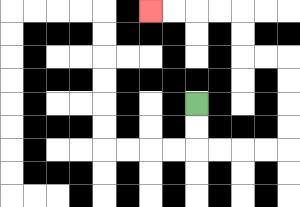{'start': '[8, 4]', 'end': '[6, 0]', 'path_directions': 'D,D,R,R,R,R,U,U,U,U,L,L,U,U,L,L,L,L', 'path_coordinates': '[[8, 4], [8, 5], [8, 6], [9, 6], [10, 6], [11, 6], [12, 6], [12, 5], [12, 4], [12, 3], [12, 2], [11, 2], [10, 2], [10, 1], [10, 0], [9, 0], [8, 0], [7, 0], [6, 0]]'}